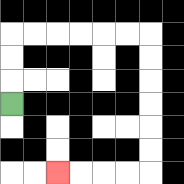{'start': '[0, 4]', 'end': '[2, 7]', 'path_directions': 'U,U,U,R,R,R,R,R,R,D,D,D,D,D,D,L,L,L,L', 'path_coordinates': '[[0, 4], [0, 3], [0, 2], [0, 1], [1, 1], [2, 1], [3, 1], [4, 1], [5, 1], [6, 1], [6, 2], [6, 3], [6, 4], [6, 5], [6, 6], [6, 7], [5, 7], [4, 7], [3, 7], [2, 7]]'}